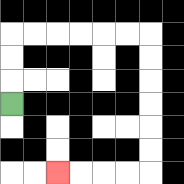{'start': '[0, 4]', 'end': '[2, 7]', 'path_directions': 'U,U,U,R,R,R,R,R,R,D,D,D,D,D,D,L,L,L,L', 'path_coordinates': '[[0, 4], [0, 3], [0, 2], [0, 1], [1, 1], [2, 1], [3, 1], [4, 1], [5, 1], [6, 1], [6, 2], [6, 3], [6, 4], [6, 5], [6, 6], [6, 7], [5, 7], [4, 7], [3, 7], [2, 7]]'}